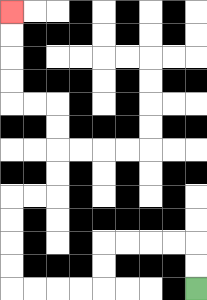{'start': '[8, 12]', 'end': '[0, 0]', 'path_directions': 'U,U,L,L,L,L,D,D,L,L,L,L,U,U,U,U,R,R,U,U,U,U,L,L,U,U,U,U', 'path_coordinates': '[[8, 12], [8, 11], [8, 10], [7, 10], [6, 10], [5, 10], [4, 10], [4, 11], [4, 12], [3, 12], [2, 12], [1, 12], [0, 12], [0, 11], [0, 10], [0, 9], [0, 8], [1, 8], [2, 8], [2, 7], [2, 6], [2, 5], [2, 4], [1, 4], [0, 4], [0, 3], [0, 2], [0, 1], [0, 0]]'}